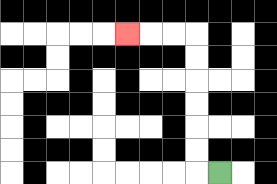{'start': '[9, 7]', 'end': '[5, 1]', 'path_directions': 'L,U,U,U,U,U,U,L,L,L', 'path_coordinates': '[[9, 7], [8, 7], [8, 6], [8, 5], [8, 4], [8, 3], [8, 2], [8, 1], [7, 1], [6, 1], [5, 1]]'}